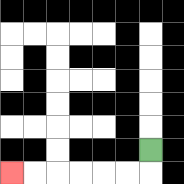{'start': '[6, 6]', 'end': '[0, 7]', 'path_directions': 'D,L,L,L,L,L,L', 'path_coordinates': '[[6, 6], [6, 7], [5, 7], [4, 7], [3, 7], [2, 7], [1, 7], [0, 7]]'}